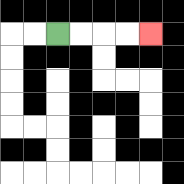{'start': '[2, 1]', 'end': '[6, 1]', 'path_directions': 'R,R,R,R', 'path_coordinates': '[[2, 1], [3, 1], [4, 1], [5, 1], [6, 1]]'}